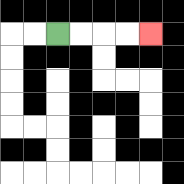{'start': '[2, 1]', 'end': '[6, 1]', 'path_directions': 'R,R,R,R', 'path_coordinates': '[[2, 1], [3, 1], [4, 1], [5, 1], [6, 1]]'}